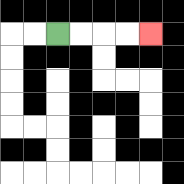{'start': '[2, 1]', 'end': '[6, 1]', 'path_directions': 'R,R,R,R', 'path_coordinates': '[[2, 1], [3, 1], [4, 1], [5, 1], [6, 1]]'}